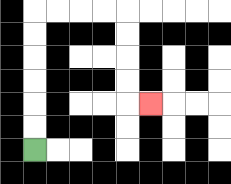{'start': '[1, 6]', 'end': '[6, 4]', 'path_directions': 'U,U,U,U,U,U,R,R,R,R,D,D,D,D,R', 'path_coordinates': '[[1, 6], [1, 5], [1, 4], [1, 3], [1, 2], [1, 1], [1, 0], [2, 0], [3, 0], [4, 0], [5, 0], [5, 1], [5, 2], [5, 3], [5, 4], [6, 4]]'}